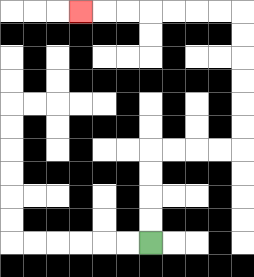{'start': '[6, 10]', 'end': '[3, 0]', 'path_directions': 'U,U,U,U,R,R,R,R,U,U,U,U,U,U,L,L,L,L,L,L,L', 'path_coordinates': '[[6, 10], [6, 9], [6, 8], [6, 7], [6, 6], [7, 6], [8, 6], [9, 6], [10, 6], [10, 5], [10, 4], [10, 3], [10, 2], [10, 1], [10, 0], [9, 0], [8, 0], [7, 0], [6, 0], [5, 0], [4, 0], [3, 0]]'}